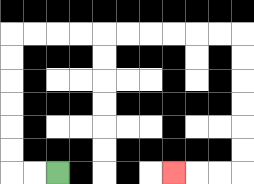{'start': '[2, 7]', 'end': '[7, 7]', 'path_directions': 'L,L,U,U,U,U,U,U,R,R,R,R,R,R,R,R,R,R,D,D,D,D,D,D,L,L,L', 'path_coordinates': '[[2, 7], [1, 7], [0, 7], [0, 6], [0, 5], [0, 4], [0, 3], [0, 2], [0, 1], [1, 1], [2, 1], [3, 1], [4, 1], [5, 1], [6, 1], [7, 1], [8, 1], [9, 1], [10, 1], [10, 2], [10, 3], [10, 4], [10, 5], [10, 6], [10, 7], [9, 7], [8, 7], [7, 7]]'}